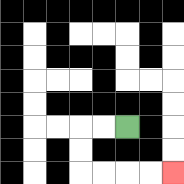{'start': '[5, 5]', 'end': '[7, 7]', 'path_directions': 'L,L,D,D,R,R,R,R', 'path_coordinates': '[[5, 5], [4, 5], [3, 5], [3, 6], [3, 7], [4, 7], [5, 7], [6, 7], [7, 7]]'}